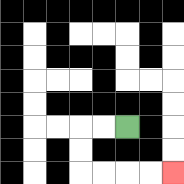{'start': '[5, 5]', 'end': '[7, 7]', 'path_directions': 'L,L,D,D,R,R,R,R', 'path_coordinates': '[[5, 5], [4, 5], [3, 5], [3, 6], [3, 7], [4, 7], [5, 7], [6, 7], [7, 7]]'}